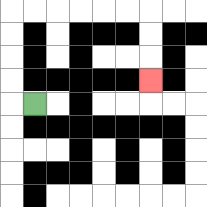{'start': '[1, 4]', 'end': '[6, 3]', 'path_directions': 'L,U,U,U,U,R,R,R,R,R,R,D,D,D', 'path_coordinates': '[[1, 4], [0, 4], [0, 3], [0, 2], [0, 1], [0, 0], [1, 0], [2, 0], [3, 0], [4, 0], [5, 0], [6, 0], [6, 1], [6, 2], [6, 3]]'}